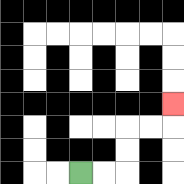{'start': '[3, 7]', 'end': '[7, 4]', 'path_directions': 'R,R,U,U,R,R,U', 'path_coordinates': '[[3, 7], [4, 7], [5, 7], [5, 6], [5, 5], [6, 5], [7, 5], [7, 4]]'}